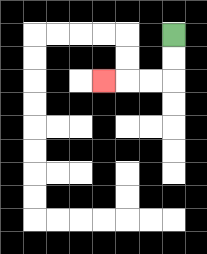{'start': '[7, 1]', 'end': '[4, 3]', 'path_directions': 'D,D,L,L,L', 'path_coordinates': '[[7, 1], [7, 2], [7, 3], [6, 3], [5, 3], [4, 3]]'}